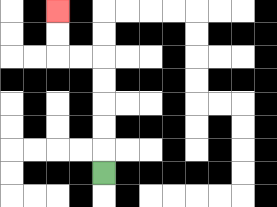{'start': '[4, 7]', 'end': '[2, 0]', 'path_directions': 'U,U,U,U,U,L,L,U,U', 'path_coordinates': '[[4, 7], [4, 6], [4, 5], [4, 4], [4, 3], [4, 2], [3, 2], [2, 2], [2, 1], [2, 0]]'}